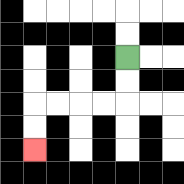{'start': '[5, 2]', 'end': '[1, 6]', 'path_directions': 'D,D,L,L,L,L,D,D', 'path_coordinates': '[[5, 2], [5, 3], [5, 4], [4, 4], [3, 4], [2, 4], [1, 4], [1, 5], [1, 6]]'}